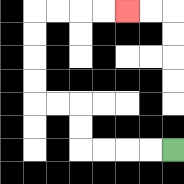{'start': '[7, 6]', 'end': '[5, 0]', 'path_directions': 'L,L,L,L,U,U,L,L,U,U,U,U,R,R,R,R', 'path_coordinates': '[[7, 6], [6, 6], [5, 6], [4, 6], [3, 6], [3, 5], [3, 4], [2, 4], [1, 4], [1, 3], [1, 2], [1, 1], [1, 0], [2, 0], [3, 0], [4, 0], [5, 0]]'}